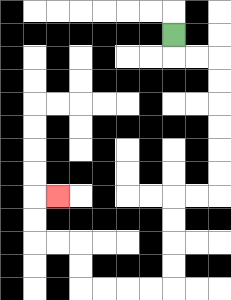{'start': '[7, 1]', 'end': '[2, 8]', 'path_directions': 'D,R,R,D,D,D,D,D,D,L,L,D,D,D,D,L,L,L,L,U,U,L,L,U,U,R', 'path_coordinates': '[[7, 1], [7, 2], [8, 2], [9, 2], [9, 3], [9, 4], [9, 5], [9, 6], [9, 7], [9, 8], [8, 8], [7, 8], [7, 9], [7, 10], [7, 11], [7, 12], [6, 12], [5, 12], [4, 12], [3, 12], [3, 11], [3, 10], [2, 10], [1, 10], [1, 9], [1, 8], [2, 8]]'}